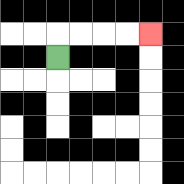{'start': '[2, 2]', 'end': '[6, 1]', 'path_directions': 'U,R,R,R,R', 'path_coordinates': '[[2, 2], [2, 1], [3, 1], [4, 1], [5, 1], [6, 1]]'}